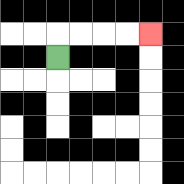{'start': '[2, 2]', 'end': '[6, 1]', 'path_directions': 'U,R,R,R,R', 'path_coordinates': '[[2, 2], [2, 1], [3, 1], [4, 1], [5, 1], [6, 1]]'}